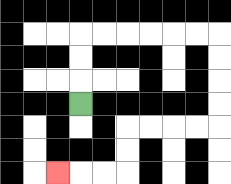{'start': '[3, 4]', 'end': '[2, 7]', 'path_directions': 'U,U,U,R,R,R,R,R,R,D,D,D,D,L,L,L,L,D,D,L,L,L', 'path_coordinates': '[[3, 4], [3, 3], [3, 2], [3, 1], [4, 1], [5, 1], [6, 1], [7, 1], [8, 1], [9, 1], [9, 2], [9, 3], [9, 4], [9, 5], [8, 5], [7, 5], [6, 5], [5, 5], [5, 6], [5, 7], [4, 7], [3, 7], [2, 7]]'}